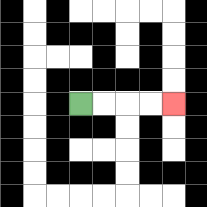{'start': '[3, 4]', 'end': '[7, 4]', 'path_directions': 'R,R,R,R', 'path_coordinates': '[[3, 4], [4, 4], [5, 4], [6, 4], [7, 4]]'}